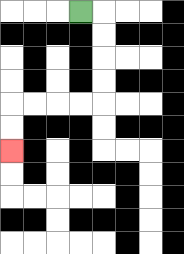{'start': '[3, 0]', 'end': '[0, 6]', 'path_directions': 'R,D,D,D,D,L,L,L,L,D,D', 'path_coordinates': '[[3, 0], [4, 0], [4, 1], [4, 2], [4, 3], [4, 4], [3, 4], [2, 4], [1, 4], [0, 4], [0, 5], [0, 6]]'}